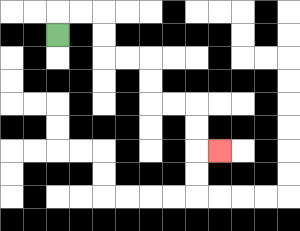{'start': '[2, 1]', 'end': '[9, 6]', 'path_directions': 'U,R,R,D,D,R,R,D,D,R,R,D,D,R', 'path_coordinates': '[[2, 1], [2, 0], [3, 0], [4, 0], [4, 1], [4, 2], [5, 2], [6, 2], [6, 3], [6, 4], [7, 4], [8, 4], [8, 5], [8, 6], [9, 6]]'}